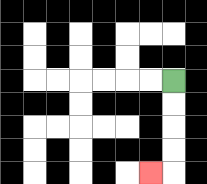{'start': '[7, 3]', 'end': '[6, 7]', 'path_directions': 'D,D,D,D,L', 'path_coordinates': '[[7, 3], [7, 4], [7, 5], [7, 6], [7, 7], [6, 7]]'}